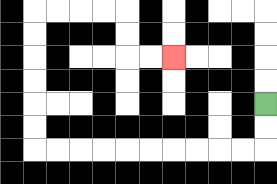{'start': '[11, 4]', 'end': '[7, 2]', 'path_directions': 'D,D,L,L,L,L,L,L,L,L,L,L,U,U,U,U,U,U,R,R,R,R,D,D,R,R', 'path_coordinates': '[[11, 4], [11, 5], [11, 6], [10, 6], [9, 6], [8, 6], [7, 6], [6, 6], [5, 6], [4, 6], [3, 6], [2, 6], [1, 6], [1, 5], [1, 4], [1, 3], [1, 2], [1, 1], [1, 0], [2, 0], [3, 0], [4, 0], [5, 0], [5, 1], [5, 2], [6, 2], [7, 2]]'}